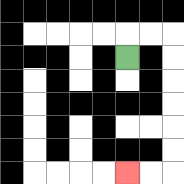{'start': '[5, 2]', 'end': '[5, 7]', 'path_directions': 'U,R,R,D,D,D,D,D,D,L,L', 'path_coordinates': '[[5, 2], [5, 1], [6, 1], [7, 1], [7, 2], [7, 3], [7, 4], [7, 5], [7, 6], [7, 7], [6, 7], [5, 7]]'}